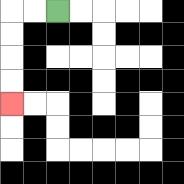{'start': '[2, 0]', 'end': '[0, 4]', 'path_directions': 'L,L,D,D,D,D', 'path_coordinates': '[[2, 0], [1, 0], [0, 0], [0, 1], [0, 2], [0, 3], [0, 4]]'}